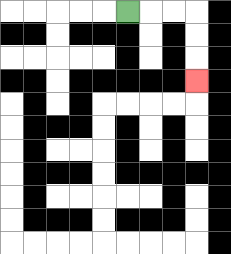{'start': '[5, 0]', 'end': '[8, 3]', 'path_directions': 'R,R,R,D,D,D', 'path_coordinates': '[[5, 0], [6, 0], [7, 0], [8, 0], [8, 1], [8, 2], [8, 3]]'}